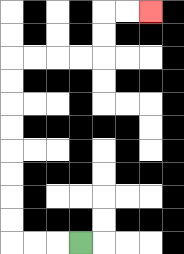{'start': '[3, 10]', 'end': '[6, 0]', 'path_directions': 'L,L,L,U,U,U,U,U,U,U,U,R,R,R,R,U,U,R,R', 'path_coordinates': '[[3, 10], [2, 10], [1, 10], [0, 10], [0, 9], [0, 8], [0, 7], [0, 6], [0, 5], [0, 4], [0, 3], [0, 2], [1, 2], [2, 2], [3, 2], [4, 2], [4, 1], [4, 0], [5, 0], [6, 0]]'}